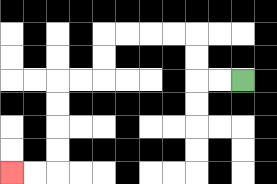{'start': '[10, 3]', 'end': '[0, 7]', 'path_directions': 'L,L,U,U,L,L,L,L,D,D,L,L,D,D,D,D,L,L', 'path_coordinates': '[[10, 3], [9, 3], [8, 3], [8, 2], [8, 1], [7, 1], [6, 1], [5, 1], [4, 1], [4, 2], [4, 3], [3, 3], [2, 3], [2, 4], [2, 5], [2, 6], [2, 7], [1, 7], [0, 7]]'}